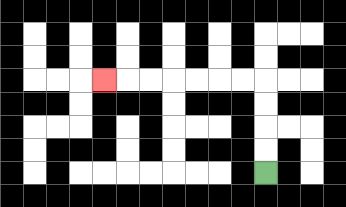{'start': '[11, 7]', 'end': '[4, 3]', 'path_directions': 'U,U,U,U,L,L,L,L,L,L,L', 'path_coordinates': '[[11, 7], [11, 6], [11, 5], [11, 4], [11, 3], [10, 3], [9, 3], [8, 3], [7, 3], [6, 3], [5, 3], [4, 3]]'}